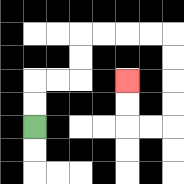{'start': '[1, 5]', 'end': '[5, 3]', 'path_directions': 'U,U,R,R,U,U,R,R,R,R,D,D,D,D,L,L,U,U', 'path_coordinates': '[[1, 5], [1, 4], [1, 3], [2, 3], [3, 3], [3, 2], [3, 1], [4, 1], [5, 1], [6, 1], [7, 1], [7, 2], [7, 3], [7, 4], [7, 5], [6, 5], [5, 5], [5, 4], [5, 3]]'}